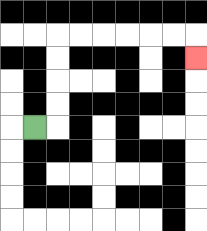{'start': '[1, 5]', 'end': '[8, 2]', 'path_directions': 'R,U,U,U,U,R,R,R,R,R,R,D', 'path_coordinates': '[[1, 5], [2, 5], [2, 4], [2, 3], [2, 2], [2, 1], [3, 1], [4, 1], [5, 1], [6, 1], [7, 1], [8, 1], [8, 2]]'}